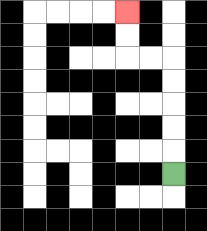{'start': '[7, 7]', 'end': '[5, 0]', 'path_directions': 'U,U,U,U,U,L,L,U,U', 'path_coordinates': '[[7, 7], [7, 6], [7, 5], [7, 4], [7, 3], [7, 2], [6, 2], [5, 2], [5, 1], [5, 0]]'}